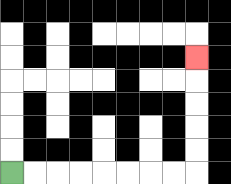{'start': '[0, 7]', 'end': '[8, 2]', 'path_directions': 'R,R,R,R,R,R,R,R,U,U,U,U,U', 'path_coordinates': '[[0, 7], [1, 7], [2, 7], [3, 7], [4, 7], [5, 7], [6, 7], [7, 7], [8, 7], [8, 6], [8, 5], [8, 4], [8, 3], [8, 2]]'}